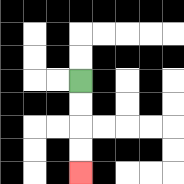{'start': '[3, 3]', 'end': '[3, 7]', 'path_directions': 'D,D,D,D', 'path_coordinates': '[[3, 3], [3, 4], [3, 5], [3, 6], [3, 7]]'}